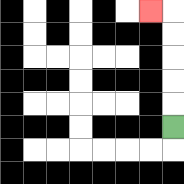{'start': '[7, 5]', 'end': '[6, 0]', 'path_directions': 'U,U,U,U,U,L', 'path_coordinates': '[[7, 5], [7, 4], [7, 3], [7, 2], [7, 1], [7, 0], [6, 0]]'}